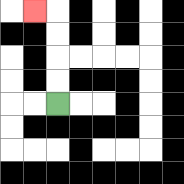{'start': '[2, 4]', 'end': '[1, 0]', 'path_directions': 'U,U,U,U,L', 'path_coordinates': '[[2, 4], [2, 3], [2, 2], [2, 1], [2, 0], [1, 0]]'}